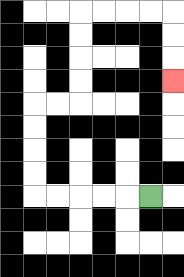{'start': '[6, 8]', 'end': '[7, 3]', 'path_directions': 'L,L,L,L,L,U,U,U,U,R,R,U,U,U,U,R,R,R,R,D,D,D', 'path_coordinates': '[[6, 8], [5, 8], [4, 8], [3, 8], [2, 8], [1, 8], [1, 7], [1, 6], [1, 5], [1, 4], [2, 4], [3, 4], [3, 3], [3, 2], [3, 1], [3, 0], [4, 0], [5, 0], [6, 0], [7, 0], [7, 1], [7, 2], [7, 3]]'}